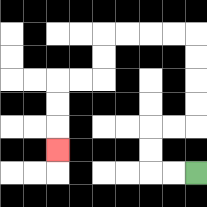{'start': '[8, 7]', 'end': '[2, 6]', 'path_directions': 'L,L,U,U,R,R,U,U,U,U,L,L,L,L,D,D,L,L,D,D,D', 'path_coordinates': '[[8, 7], [7, 7], [6, 7], [6, 6], [6, 5], [7, 5], [8, 5], [8, 4], [8, 3], [8, 2], [8, 1], [7, 1], [6, 1], [5, 1], [4, 1], [4, 2], [4, 3], [3, 3], [2, 3], [2, 4], [2, 5], [2, 6]]'}